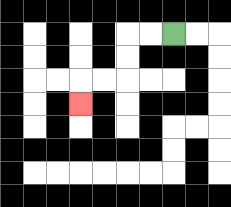{'start': '[7, 1]', 'end': '[3, 4]', 'path_directions': 'L,L,D,D,L,L,D', 'path_coordinates': '[[7, 1], [6, 1], [5, 1], [5, 2], [5, 3], [4, 3], [3, 3], [3, 4]]'}